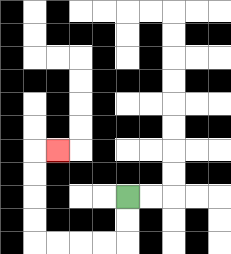{'start': '[5, 8]', 'end': '[2, 6]', 'path_directions': 'D,D,L,L,L,L,U,U,U,U,R', 'path_coordinates': '[[5, 8], [5, 9], [5, 10], [4, 10], [3, 10], [2, 10], [1, 10], [1, 9], [1, 8], [1, 7], [1, 6], [2, 6]]'}